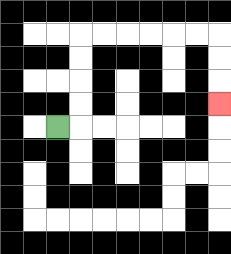{'start': '[2, 5]', 'end': '[9, 4]', 'path_directions': 'R,U,U,U,U,R,R,R,R,R,R,D,D,D', 'path_coordinates': '[[2, 5], [3, 5], [3, 4], [3, 3], [3, 2], [3, 1], [4, 1], [5, 1], [6, 1], [7, 1], [8, 1], [9, 1], [9, 2], [9, 3], [9, 4]]'}